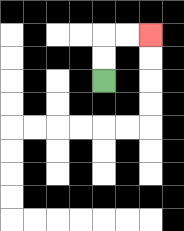{'start': '[4, 3]', 'end': '[6, 1]', 'path_directions': 'U,U,R,R', 'path_coordinates': '[[4, 3], [4, 2], [4, 1], [5, 1], [6, 1]]'}